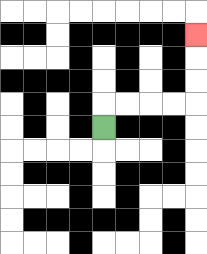{'start': '[4, 5]', 'end': '[8, 1]', 'path_directions': 'U,R,R,R,R,U,U,U', 'path_coordinates': '[[4, 5], [4, 4], [5, 4], [6, 4], [7, 4], [8, 4], [8, 3], [8, 2], [8, 1]]'}